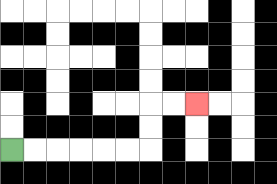{'start': '[0, 6]', 'end': '[8, 4]', 'path_directions': 'R,R,R,R,R,R,U,U,R,R', 'path_coordinates': '[[0, 6], [1, 6], [2, 6], [3, 6], [4, 6], [5, 6], [6, 6], [6, 5], [6, 4], [7, 4], [8, 4]]'}